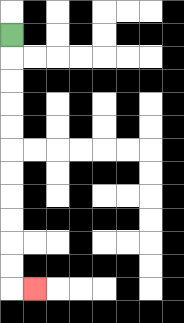{'start': '[0, 1]', 'end': '[1, 12]', 'path_directions': 'D,D,D,D,D,D,D,D,D,D,D,R', 'path_coordinates': '[[0, 1], [0, 2], [0, 3], [0, 4], [0, 5], [0, 6], [0, 7], [0, 8], [0, 9], [0, 10], [0, 11], [0, 12], [1, 12]]'}